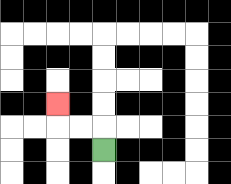{'start': '[4, 6]', 'end': '[2, 4]', 'path_directions': 'U,L,L,U', 'path_coordinates': '[[4, 6], [4, 5], [3, 5], [2, 5], [2, 4]]'}